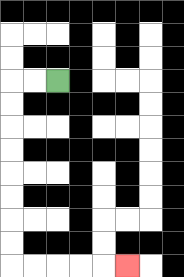{'start': '[2, 3]', 'end': '[5, 11]', 'path_directions': 'L,L,D,D,D,D,D,D,D,D,R,R,R,R,R', 'path_coordinates': '[[2, 3], [1, 3], [0, 3], [0, 4], [0, 5], [0, 6], [0, 7], [0, 8], [0, 9], [0, 10], [0, 11], [1, 11], [2, 11], [3, 11], [4, 11], [5, 11]]'}